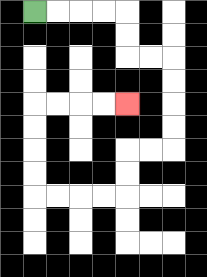{'start': '[1, 0]', 'end': '[5, 4]', 'path_directions': 'R,R,R,R,D,D,R,R,D,D,D,D,L,L,D,D,L,L,L,L,U,U,U,U,R,R,R,R', 'path_coordinates': '[[1, 0], [2, 0], [3, 0], [4, 0], [5, 0], [5, 1], [5, 2], [6, 2], [7, 2], [7, 3], [7, 4], [7, 5], [7, 6], [6, 6], [5, 6], [5, 7], [5, 8], [4, 8], [3, 8], [2, 8], [1, 8], [1, 7], [1, 6], [1, 5], [1, 4], [2, 4], [3, 4], [4, 4], [5, 4]]'}